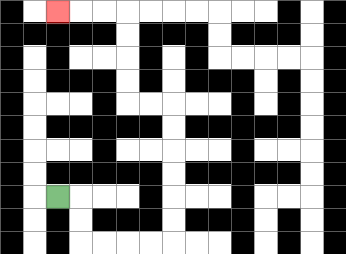{'start': '[2, 8]', 'end': '[2, 0]', 'path_directions': 'R,D,D,R,R,R,R,U,U,U,U,U,U,L,L,U,U,U,U,L,L,L', 'path_coordinates': '[[2, 8], [3, 8], [3, 9], [3, 10], [4, 10], [5, 10], [6, 10], [7, 10], [7, 9], [7, 8], [7, 7], [7, 6], [7, 5], [7, 4], [6, 4], [5, 4], [5, 3], [5, 2], [5, 1], [5, 0], [4, 0], [3, 0], [2, 0]]'}